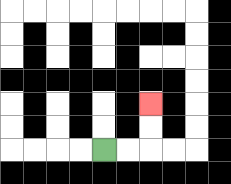{'start': '[4, 6]', 'end': '[6, 4]', 'path_directions': 'R,R,U,U', 'path_coordinates': '[[4, 6], [5, 6], [6, 6], [6, 5], [6, 4]]'}